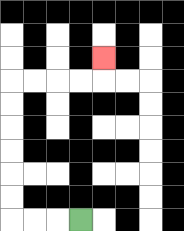{'start': '[3, 9]', 'end': '[4, 2]', 'path_directions': 'L,L,L,U,U,U,U,U,U,R,R,R,R,U', 'path_coordinates': '[[3, 9], [2, 9], [1, 9], [0, 9], [0, 8], [0, 7], [0, 6], [0, 5], [0, 4], [0, 3], [1, 3], [2, 3], [3, 3], [4, 3], [4, 2]]'}